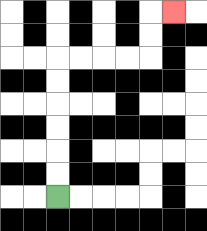{'start': '[2, 8]', 'end': '[7, 0]', 'path_directions': 'U,U,U,U,U,U,R,R,R,R,U,U,R', 'path_coordinates': '[[2, 8], [2, 7], [2, 6], [2, 5], [2, 4], [2, 3], [2, 2], [3, 2], [4, 2], [5, 2], [6, 2], [6, 1], [6, 0], [7, 0]]'}